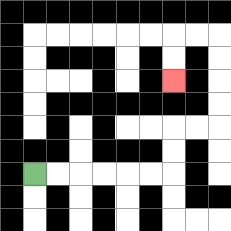{'start': '[1, 7]', 'end': '[7, 3]', 'path_directions': 'R,R,R,R,R,R,U,U,R,R,U,U,U,U,L,L,D,D', 'path_coordinates': '[[1, 7], [2, 7], [3, 7], [4, 7], [5, 7], [6, 7], [7, 7], [7, 6], [7, 5], [8, 5], [9, 5], [9, 4], [9, 3], [9, 2], [9, 1], [8, 1], [7, 1], [7, 2], [7, 3]]'}